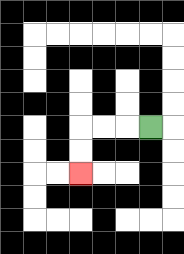{'start': '[6, 5]', 'end': '[3, 7]', 'path_directions': 'L,L,L,D,D', 'path_coordinates': '[[6, 5], [5, 5], [4, 5], [3, 5], [3, 6], [3, 7]]'}